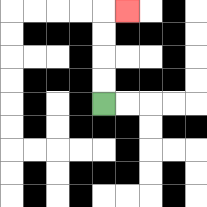{'start': '[4, 4]', 'end': '[5, 0]', 'path_directions': 'U,U,U,U,R', 'path_coordinates': '[[4, 4], [4, 3], [4, 2], [4, 1], [4, 0], [5, 0]]'}